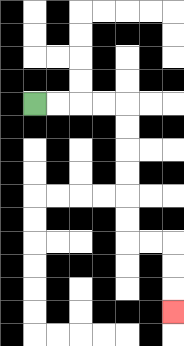{'start': '[1, 4]', 'end': '[7, 13]', 'path_directions': 'R,R,R,R,D,D,D,D,D,D,R,R,D,D,D', 'path_coordinates': '[[1, 4], [2, 4], [3, 4], [4, 4], [5, 4], [5, 5], [5, 6], [5, 7], [5, 8], [5, 9], [5, 10], [6, 10], [7, 10], [7, 11], [7, 12], [7, 13]]'}